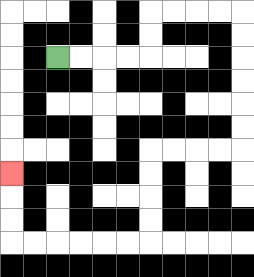{'start': '[2, 2]', 'end': '[0, 7]', 'path_directions': 'R,R,R,R,U,U,R,R,R,R,D,D,D,D,D,D,L,L,L,L,D,D,D,D,L,L,L,L,L,L,U,U,U', 'path_coordinates': '[[2, 2], [3, 2], [4, 2], [5, 2], [6, 2], [6, 1], [6, 0], [7, 0], [8, 0], [9, 0], [10, 0], [10, 1], [10, 2], [10, 3], [10, 4], [10, 5], [10, 6], [9, 6], [8, 6], [7, 6], [6, 6], [6, 7], [6, 8], [6, 9], [6, 10], [5, 10], [4, 10], [3, 10], [2, 10], [1, 10], [0, 10], [0, 9], [0, 8], [0, 7]]'}